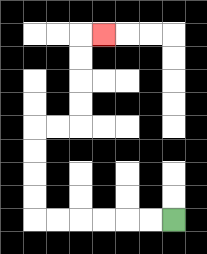{'start': '[7, 9]', 'end': '[4, 1]', 'path_directions': 'L,L,L,L,L,L,U,U,U,U,R,R,U,U,U,U,R', 'path_coordinates': '[[7, 9], [6, 9], [5, 9], [4, 9], [3, 9], [2, 9], [1, 9], [1, 8], [1, 7], [1, 6], [1, 5], [2, 5], [3, 5], [3, 4], [3, 3], [3, 2], [3, 1], [4, 1]]'}